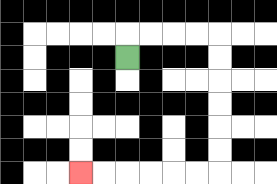{'start': '[5, 2]', 'end': '[3, 7]', 'path_directions': 'U,R,R,R,R,D,D,D,D,D,D,L,L,L,L,L,L', 'path_coordinates': '[[5, 2], [5, 1], [6, 1], [7, 1], [8, 1], [9, 1], [9, 2], [9, 3], [9, 4], [9, 5], [9, 6], [9, 7], [8, 7], [7, 7], [6, 7], [5, 7], [4, 7], [3, 7]]'}